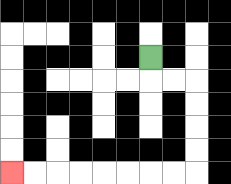{'start': '[6, 2]', 'end': '[0, 7]', 'path_directions': 'D,R,R,D,D,D,D,L,L,L,L,L,L,L,L', 'path_coordinates': '[[6, 2], [6, 3], [7, 3], [8, 3], [8, 4], [8, 5], [8, 6], [8, 7], [7, 7], [6, 7], [5, 7], [4, 7], [3, 7], [2, 7], [1, 7], [0, 7]]'}